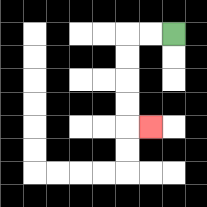{'start': '[7, 1]', 'end': '[6, 5]', 'path_directions': 'L,L,D,D,D,D,R', 'path_coordinates': '[[7, 1], [6, 1], [5, 1], [5, 2], [5, 3], [5, 4], [5, 5], [6, 5]]'}